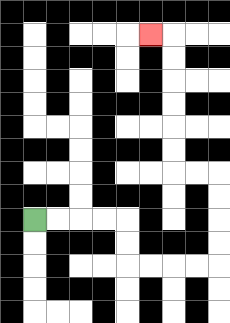{'start': '[1, 9]', 'end': '[6, 1]', 'path_directions': 'R,R,R,R,D,D,R,R,R,R,U,U,U,U,L,L,U,U,U,U,U,U,L', 'path_coordinates': '[[1, 9], [2, 9], [3, 9], [4, 9], [5, 9], [5, 10], [5, 11], [6, 11], [7, 11], [8, 11], [9, 11], [9, 10], [9, 9], [9, 8], [9, 7], [8, 7], [7, 7], [7, 6], [7, 5], [7, 4], [7, 3], [7, 2], [7, 1], [6, 1]]'}